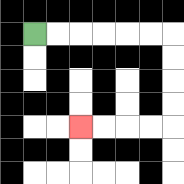{'start': '[1, 1]', 'end': '[3, 5]', 'path_directions': 'R,R,R,R,R,R,D,D,D,D,L,L,L,L', 'path_coordinates': '[[1, 1], [2, 1], [3, 1], [4, 1], [5, 1], [6, 1], [7, 1], [7, 2], [7, 3], [7, 4], [7, 5], [6, 5], [5, 5], [4, 5], [3, 5]]'}